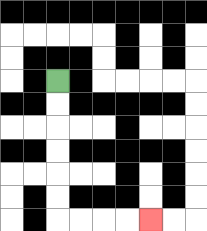{'start': '[2, 3]', 'end': '[6, 9]', 'path_directions': 'D,D,D,D,D,D,R,R,R,R', 'path_coordinates': '[[2, 3], [2, 4], [2, 5], [2, 6], [2, 7], [2, 8], [2, 9], [3, 9], [4, 9], [5, 9], [6, 9]]'}